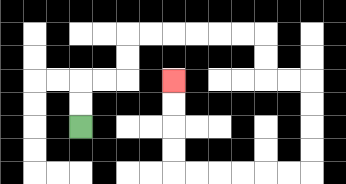{'start': '[3, 5]', 'end': '[7, 3]', 'path_directions': 'U,U,R,R,U,U,R,R,R,R,R,R,D,D,R,R,D,D,D,D,L,L,L,L,L,L,U,U,U,U', 'path_coordinates': '[[3, 5], [3, 4], [3, 3], [4, 3], [5, 3], [5, 2], [5, 1], [6, 1], [7, 1], [8, 1], [9, 1], [10, 1], [11, 1], [11, 2], [11, 3], [12, 3], [13, 3], [13, 4], [13, 5], [13, 6], [13, 7], [12, 7], [11, 7], [10, 7], [9, 7], [8, 7], [7, 7], [7, 6], [7, 5], [7, 4], [7, 3]]'}